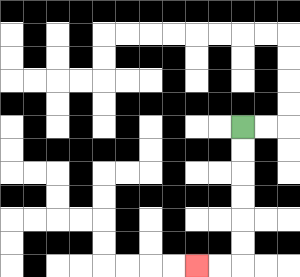{'start': '[10, 5]', 'end': '[8, 11]', 'path_directions': 'D,D,D,D,D,D,L,L', 'path_coordinates': '[[10, 5], [10, 6], [10, 7], [10, 8], [10, 9], [10, 10], [10, 11], [9, 11], [8, 11]]'}